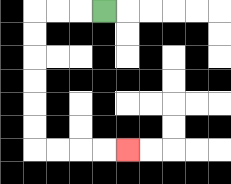{'start': '[4, 0]', 'end': '[5, 6]', 'path_directions': 'L,L,L,D,D,D,D,D,D,R,R,R,R', 'path_coordinates': '[[4, 0], [3, 0], [2, 0], [1, 0], [1, 1], [1, 2], [1, 3], [1, 4], [1, 5], [1, 6], [2, 6], [3, 6], [4, 6], [5, 6]]'}